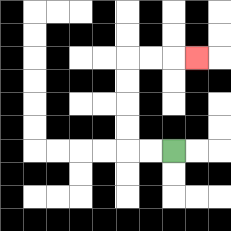{'start': '[7, 6]', 'end': '[8, 2]', 'path_directions': 'L,L,U,U,U,U,R,R,R', 'path_coordinates': '[[7, 6], [6, 6], [5, 6], [5, 5], [5, 4], [5, 3], [5, 2], [6, 2], [7, 2], [8, 2]]'}